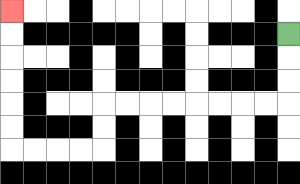{'start': '[12, 1]', 'end': '[0, 0]', 'path_directions': 'D,D,D,L,L,L,L,L,L,L,L,D,D,L,L,L,L,U,U,U,U,U,U', 'path_coordinates': '[[12, 1], [12, 2], [12, 3], [12, 4], [11, 4], [10, 4], [9, 4], [8, 4], [7, 4], [6, 4], [5, 4], [4, 4], [4, 5], [4, 6], [3, 6], [2, 6], [1, 6], [0, 6], [0, 5], [0, 4], [0, 3], [0, 2], [0, 1], [0, 0]]'}